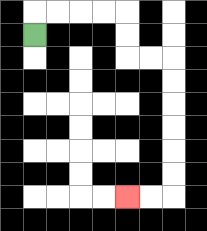{'start': '[1, 1]', 'end': '[5, 8]', 'path_directions': 'U,R,R,R,R,D,D,R,R,D,D,D,D,D,D,L,L', 'path_coordinates': '[[1, 1], [1, 0], [2, 0], [3, 0], [4, 0], [5, 0], [5, 1], [5, 2], [6, 2], [7, 2], [7, 3], [7, 4], [7, 5], [7, 6], [7, 7], [7, 8], [6, 8], [5, 8]]'}